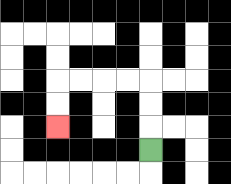{'start': '[6, 6]', 'end': '[2, 5]', 'path_directions': 'U,U,U,L,L,L,L,D,D', 'path_coordinates': '[[6, 6], [6, 5], [6, 4], [6, 3], [5, 3], [4, 3], [3, 3], [2, 3], [2, 4], [2, 5]]'}